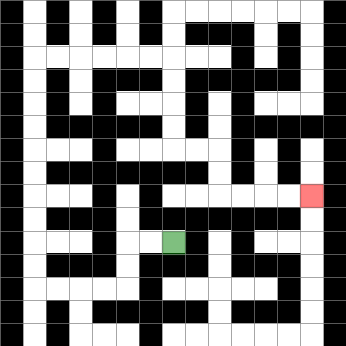{'start': '[7, 10]', 'end': '[13, 8]', 'path_directions': 'L,L,D,D,L,L,L,L,U,U,U,U,U,U,U,U,U,U,R,R,R,R,R,R,D,D,D,D,R,R,D,D,R,R,R,R', 'path_coordinates': '[[7, 10], [6, 10], [5, 10], [5, 11], [5, 12], [4, 12], [3, 12], [2, 12], [1, 12], [1, 11], [1, 10], [1, 9], [1, 8], [1, 7], [1, 6], [1, 5], [1, 4], [1, 3], [1, 2], [2, 2], [3, 2], [4, 2], [5, 2], [6, 2], [7, 2], [7, 3], [7, 4], [7, 5], [7, 6], [8, 6], [9, 6], [9, 7], [9, 8], [10, 8], [11, 8], [12, 8], [13, 8]]'}